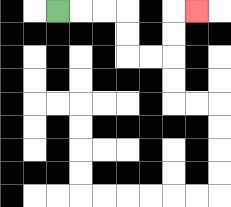{'start': '[2, 0]', 'end': '[8, 0]', 'path_directions': 'R,R,R,D,D,R,R,U,U,R', 'path_coordinates': '[[2, 0], [3, 0], [4, 0], [5, 0], [5, 1], [5, 2], [6, 2], [7, 2], [7, 1], [7, 0], [8, 0]]'}